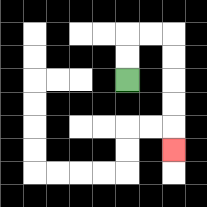{'start': '[5, 3]', 'end': '[7, 6]', 'path_directions': 'U,U,R,R,D,D,D,D,D', 'path_coordinates': '[[5, 3], [5, 2], [5, 1], [6, 1], [7, 1], [7, 2], [7, 3], [7, 4], [7, 5], [7, 6]]'}